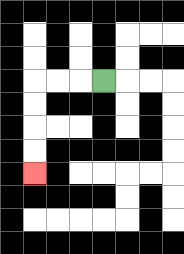{'start': '[4, 3]', 'end': '[1, 7]', 'path_directions': 'L,L,L,D,D,D,D', 'path_coordinates': '[[4, 3], [3, 3], [2, 3], [1, 3], [1, 4], [1, 5], [1, 6], [1, 7]]'}